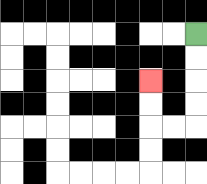{'start': '[8, 1]', 'end': '[6, 3]', 'path_directions': 'D,D,D,D,L,L,U,U', 'path_coordinates': '[[8, 1], [8, 2], [8, 3], [8, 4], [8, 5], [7, 5], [6, 5], [6, 4], [6, 3]]'}